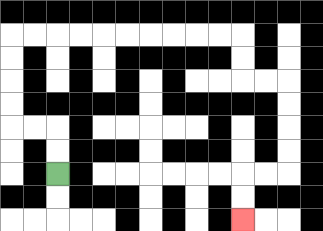{'start': '[2, 7]', 'end': '[10, 9]', 'path_directions': 'U,U,L,L,U,U,U,U,R,R,R,R,R,R,R,R,R,R,D,D,R,R,D,D,D,D,L,L,D,D', 'path_coordinates': '[[2, 7], [2, 6], [2, 5], [1, 5], [0, 5], [0, 4], [0, 3], [0, 2], [0, 1], [1, 1], [2, 1], [3, 1], [4, 1], [5, 1], [6, 1], [7, 1], [8, 1], [9, 1], [10, 1], [10, 2], [10, 3], [11, 3], [12, 3], [12, 4], [12, 5], [12, 6], [12, 7], [11, 7], [10, 7], [10, 8], [10, 9]]'}